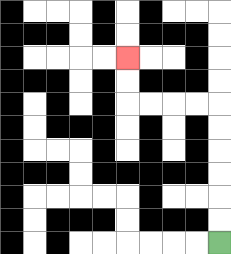{'start': '[9, 10]', 'end': '[5, 2]', 'path_directions': 'U,U,U,U,U,U,L,L,L,L,U,U', 'path_coordinates': '[[9, 10], [9, 9], [9, 8], [9, 7], [9, 6], [9, 5], [9, 4], [8, 4], [7, 4], [6, 4], [5, 4], [5, 3], [5, 2]]'}